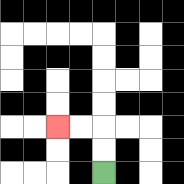{'start': '[4, 7]', 'end': '[2, 5]', 'path_directions': 'U,U,L,L', 'path_coordinates': '[[4, 7], [4, 6], [4, 5], [3, 5], [2, 5]]'}